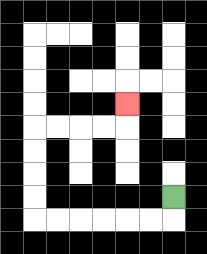{'start': '[7, 8]', 'end': '[5, 4]', 'path_directions': 'D,L,L,L,L,L,L,U,U,U,U,R,R,R,R,U', 'path_coordinates': '[[7, 8], [7, 9], [6, 9], [5, 9], [4, 9], [3, 9], [2, 9], [1, 9], [1, 8], [1, 7], [1, 6], [1, 5], [2, 5], [3, 5], [4, 5], [5, 5], [5, 4]]'}